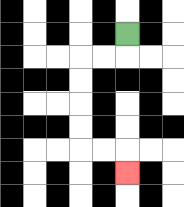{'start': '[5, 1]', 'end': '[5, 7]', 'path_directions': 'D,L,L,D,D,D,D,R,R,D', 'path_coordinates': '[[5, 1], [5, 2], [4, 2], [3, 2], [3, 3], [3, 4], [3, 5], [3, 6], [4, 6], [5, 6], [5, 7]]'}